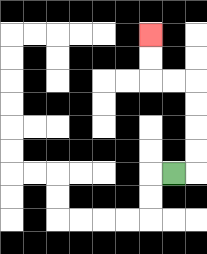{'start': '[7, 7]', 'end': '[6, 1]', 'path_directions': 'R,U,U,U,U,L,L,U,U', 'path_coordinates': '[[7, 7], [8, 7], [8, 6], [8, 5], [8, 4], [8, 3], [7, 3], [6, 3], [6, 2], [6, 1]]'}